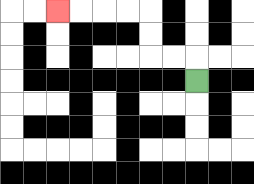{'start': '[8, 3]', 'end': '[2, 0]', 'path_directions': 'U,L,L,U,U,L,L,L,L', 'path_coordinates': '[[8, 3], [8, 2], [7, 2], [6, 2], [6, 1], [6, 0], [5, 0], [4, 0], [3, 0], [2, 0]]'}